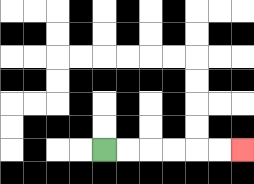{'start': '[4, 6]', 'end': '[10, 6]', 'path_directions': 'R,R,R,R,R,R', 'path_coordinates': '[[4, 6], [5, 6], [6, 6], [7, 6], [8, 6], [9, 6], [10, 6]]'}